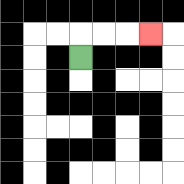{'start': '[3, 2]', 'end': '[6, 1]', 'path_directions': 'U,R,R,R', 'path_coordinates': '[[3, 2], [3, 1], [4, 1], [5, 1], [6, 1]]'}